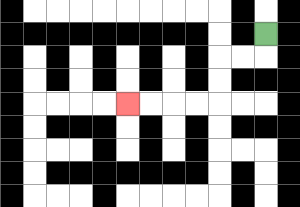{'start': '[11, 1]', 'end': '[5, 4]', 'path_directions': 'D,L,L,D,D,L,L,L,L', 'path_coordinates': '[[11, 1], [11, 2], [10, 2], [9, 2], [9, 3], [9, 4], [8, 4], [7, 4], [6, 4], [5, 4]]'}